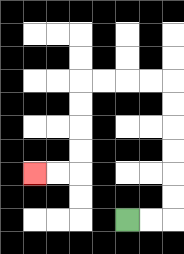{'start': '[5, 9]', 'end': '[1, 7]', 'path_directions': 'R,R,U,U,U,U,U,U,L,L,L,L,D,D,D,D,L,L', 'path_coordinates': '[[5, 9], [6, 9], [7, 9], [7, 8], [7, 7], [7, 6], [7, 5], [7, 4], [7, 3], [6, 3], [5, 3], [4, 3], [3, 3], [3, 4], [3, 5], [3, 6], [3, 7], [2, 7], [1, 7]]'}